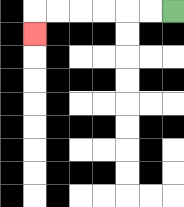{'start': '[7, 0]', 'end': '[1, 1]', 'path_directions': 'L,L,L,L,L,L,D', 'path_coordinates': '[[7, 0], [6, 0], [5, 0], [4, 0], [3, 0], [2, 0], [1, 0], [1, 1]]'}